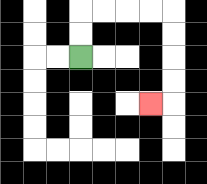{'start': '[3, 2]', 'end': '[6, 4]', 'path_directions': 'U,U,R,R,R,R,D,D,D,D,L', 'path_coordinates': '[[3, 2], [3, 1], [3, 0], [4, 0], [5, 0], [6, 0], [7, 0], [7, 1], [7, 2], [7, 3], [7, 4], [6, 4]]'}